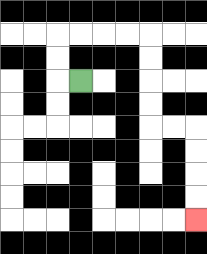{'start': '[3, 3]', 'end': '[8, 9]', 'path_directions': 'L,U,U,R,R,R,R,D,D,D,D,R,R,D,D,D,D', 'path_coordinates': '[[3, 3], [2, 3], [2, 2], [2, 1], [3, 1], [4, 1], [5, 1], [6, 1], [6, 2], [6, 3], [6, 4], [6, 5], [7, 5], [8, 5], [8, 6], [8, 7], [8, 8], [8, 9]]'}